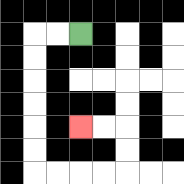{'start': '[3, 1]', 'end': '[3, 5]', 'path_directions': 'L,L,D,D,D,D,D,D,R,R,R,R,U,U,L,L', 'path_coordinates': '[[3, 1], [2, 1], [1, 1], [1, 2], [1, 3], [1, 4], [1, 5], [1, 6], [1, 7], [2, 7], [3, 7], [4, 7], [5, 7], [5, 6], [5, 5], [4, 5], [3, 5]]'}